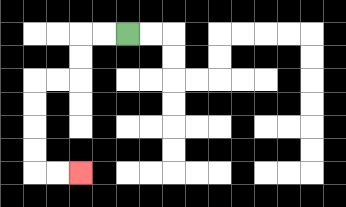{'start': '[5, 1]', 'end': '[3, 7]', 'path_directions': 'L,L,D,D,L,L,D,D,D,D,R,R', 'path_coordinates': '[[5, 1], [4, 1], [3, 1], [3, 2], [3, 3], [2, 3], [1, 3], [1, 4], [1, 5], [1, 6], [1, 7], [2, 7], [3, 7]]'}